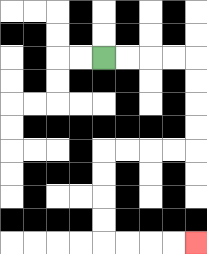{'start': '[4, 2]', 'end': '[8, 10]', 'path_directions': 'R,R,R,R,D,D,D,D,L,L,L,L,D,D,D,D,R,R,R,R', 'path_coordinates': '[[4, 2], [5, 2], [6, 2], [7, 2], [8, 2], [8, 3], [8, 4], [8, 5], [8, 6], [7, 6], [6, 6], [5, 6], [4, 6], [4, 7], [4, 8], [4, 9], [4, 10], [5, 10], [6, 10], [7, 10], [8, 10]]'}